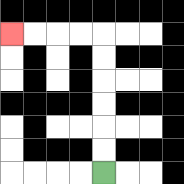{'start': '[4, 7]', 'end': '[0, 1]', 'path_directions': 'U,U,U,U,U,U,L,L,L,L', 'path_coordinates': '[[4, 7], [4, 6], [4, 5], [4, 4], [4, 3], [4, 2], [4, 1], [3, 1], [2, 1], [1, 1], [0, 1]]'}